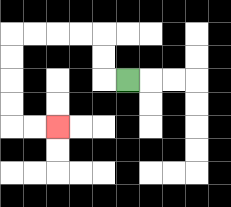{'start': '[5, 3]', 'end': '[2, 5]', 'path_directions': 'L,U,U,L,L,L,L,D,D,D,D,R,R', 'path_coordinates': '[[5, 3], [4, 3], [4, 2], [4, 1], [3, 1], [2, 1], [1, 1], [0, 1], [0, 2], [0, 3], [0, 4], [0, 5], [1, 5], [2, 5]]'}